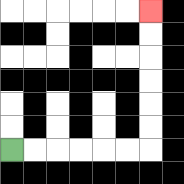{'start': '[0, 6]', 'end': '[6, 0]', 'path_directions': 'R,R,R,R,R,R,U,U,U,U,U,U', 'path_coordinates': '[[0, 6], [1, 6], [2, 6], [3, 6], [4, 6], [5, 6], [6, 6], [6, 5], [6, 4], [6, 3], [6, 2], [6, 1], [6, 0]]'}